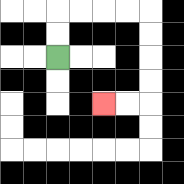{'start': '[2, 2]', 'end': '[4, 4]', 'path_directions': 'U,U,R,R,R,R,D,D,D,D,L,L', 'path_coordinates': '[[2, 2], [2, 1], [2, 0], [3, 0], [4, 0], [5, 0], [6, 0], [6, 1], [6, 2], [6, 3], [6, 4], [5, 4], [4, 4]]'}